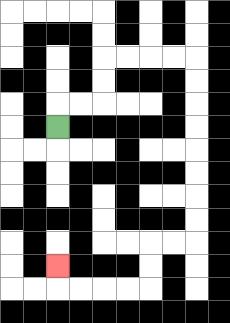{'start': '[2, 5]', 'end': '[2, 11]', 'path_directions': 'U,R,R,U,U,R,R,R,R,D,D,D,D,D,D,D,D,L,L,D,D,L,L,L,L,U', 'path_coordinates': '[[2, 5], [2, 4], [3, 4], [4, 4], [4, 3], [4, 2], [5, 2], [6, 2], [7, 2], [8, 2], [8, 3], [8, 4], [8, 5], [8, 6], [8, 7], [8, 8], [8, 9], [8, 10], [7, 10], [6, 10], [6, 11], [6, 12], [5, 12], [4, 12], [3, 12], [2, 12], [2, 11]]'}